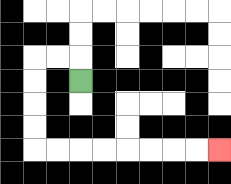{'start': '[3, 3]', 'end': '[9, 6]', 'path_directions': 'U,L,L,D,D,D,D,R,R,R,R,R,R,R,R', 'path_coordinates': '[[3, 3], [3, 2], [2, 2], [1, 2], [1, 3], [1, 4], [1, 5], [1, 6], [2, 6], [3, 6], [4, 6], [5, 6], [6, 6], [7, 6], [8, 6], [9, 6]]'}